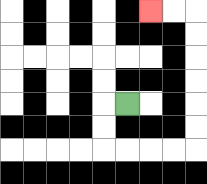{'start': '[5, 4]', 'end': '[6, 0]', 'path_directions': 'L,D,D,R,R,R,R,U,U,U,U,U,U,L,L', 'path_coordinates': '[[5, 4], [4, 4], [4, 5], [4, 6], [5, 6], [6, 6], [7, 6], [8, 6], [8, 5], [8, 4], [8, 3], [8, 2], [8, 1], [8, 0], [7, 0], [6, 0]]'}